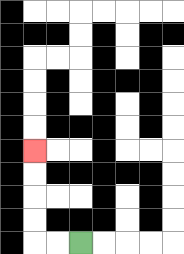{'start': '[3, 10]', 'end': '[1, 6]', 'path_directions': 'L,L,U,U,U,U', 'path_coordinates': '[[3, 10], [2, 10], [1, 10], [1, 9], [1, 8], [1, 7], [1, 6]]'}